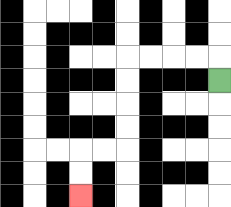{'start': '[9, 3]', 'end': '[3, 8]', 'path_directions': 'U,L,L,L,L,D,D,D,D,L,L,D,D', 'path_coordinates': '[[9, 3], [9, 2], [8, 2], [7, 2], [6, 2], [5, 2], [5, 3], [5, 4], [5, 5], [5, 6], [4, 6], [3, 6], [3, 7], [3, 8]]'}